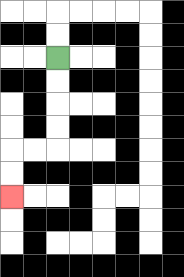{'start': '[2, 2]', 'end': '[0, 8]', 'path_directions': 'D,D,D,D,L,L,D,D', 'path_coordinates': '[[2, 2], [2, 3], [2, 4], [2, 5], [2, 6], [1, 6], [0, 6], [0, 7], [0, 8]]'}